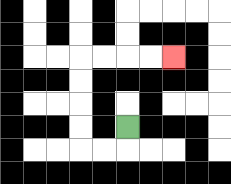{'start': '[5, 5]', 'end': '[7, 2]', 'path_directions': 'D,L,L,U,U,U,U,R,R,R,R', 'path_coordinates': '[[5, 5], [5, 6], [4, 6], [3, 6], [3, 5], [3, 4], [3, 3], [3, 2], [4, 2], [5, 2], [6, 2], [7, 2]]'}